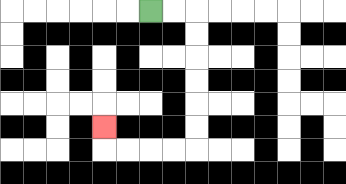{'start': '[6, 0]', 'end': '[4, 5]', 'path_directions': 'R,R,D,D,D,D,D,D,L,L,L,L,U', 'path_coordinates': '[[6, 0], [7, 0], [8, 0], [8, 1], [8, 2], [8, 3], [8, 4], [8, 5], [8, 6], [7, 6], [6, 6], [5, 6], [4, 6], [4, 5]]'}